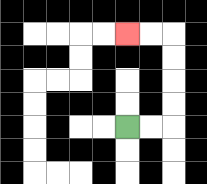{'start': '[5, 5]', 'end': '[5, 1]', 'path_directions': 'R,R,U,U,U,U,L,L', 'path_coordinates': '[[5, 5], [6, 5], [7, 5], [7, 4], [7, 3], [7, 2], [7, 1], [6, 1], [5, 1]]'}